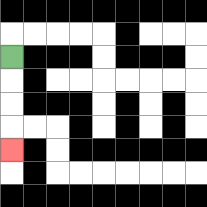{'start': '[0, 2]', 'end': '[0, 6]', 'path_directions': 'D,D,D,D', 'path_coordinates': '[[0, 2], [0, 3], [0, 4], [0, 5], [0, 6]]'}